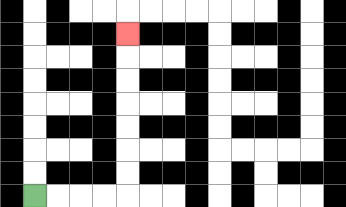{'start': '[1, 8]', 'end': '[5, 1]', 'path_directions': 'R,R,R,R,U,U,U,U,U,U,U', 'path_coordinates': '[[1, 8], [2, 8], [3, 8], [4, 8], [5, 8], [5, 7], [5, 6], [5, 5], [5, 4], [5, 3], [5, 2], [5, 1]]'}